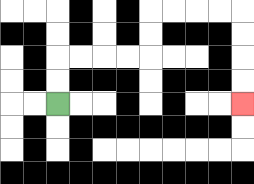{'start': '[2, 4]', 'end': '[10, 4]', 'path_directions': 'U,U,R,R,R,R,U,U,R,R,R,R,D,D,D,D', 'path_coordinates': '[[2, 4], [2, 3], [2, 2], [3, 2], [4, 2], [5, 2], [6, 2], [6, 1], [6, 0], [7, 0], [8, 0], [9, 0], [10, 0], [10, 1], [10, 2], [10, 3], [10, 4]]'}